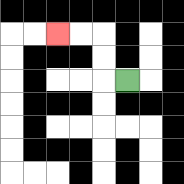{'start': '[5, 3]', 'end': '[2, 1]', 'path_directions': 'L,U,U,L,L', 'path_coordinates': '[[5, 3], [4, 3], [4, 2], [4, 1], [3, 1], [2, 1]]'}